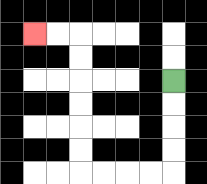{'start': '[7, 3]', 'end': '[1, 1]', 'path_directions': 'D,D,D,D,L,L,L,L,U,U,U,U,U,U,L,L', 'path_coordinates': '[[7, 3], [7, 4], [7, 5], [7, 6], [7, 7], [6, 7], [5, 7], [4, 7], [3, 7], [3, 6], [3, 5], [3, 4], [3, 3], [3, 2], [3, 1], [2, 1], [1, 1]]'}